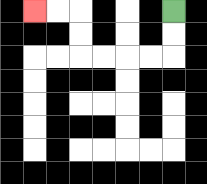{'start': '[7, 0]', 'end': '[1, 0]', 'path_directions': 'D,D,L,L,L,L,U,U,L,L', 'path_coordinates': '[[7, 0], [7, 1], [7, 2], [6, 2], [5, 2], [4, 2], [3, 2], [3, 1], [3, 0], [2, 0], [1, 0]]'}